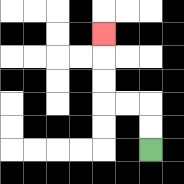{'start': '[6, 6]', 'end': '[4, 1]', 'path_directions': 'U,U,L,L,U,U,U', 'path_coordinates': '[[6, 6], [6, 5], [6, 4], [5, 4], [4, 4], [4, 3], [4, 2], [4, 1]]'}